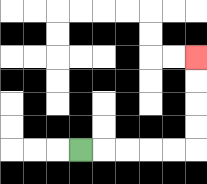{'start': '[3, 6]', 'end': '[8, 2]', 'path_directions': 'R,R,R,R,R,U,U,U,U', 'path_coordinates': '[[3, 6], [4, 6], [5, 6], [6, 6], [7, 6], [8, 6], [8, 5], [8, 4], [8, 3], [8, 2]]'}